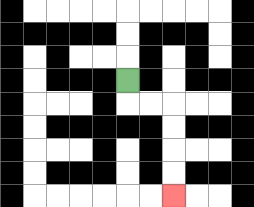{'start': '[5, 3]', 'end': '[7, 8]', 'path_directions': 'D,R,R,D,D,D,D', 'path_coordinates': '[[5, 3], [5, 4], [6, 4], [7, 4], [7, 5], [7, 6], [7, 7], [7, 8]]'}